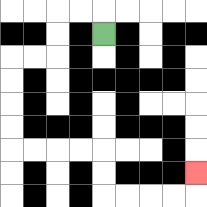{'start': '[4, 1]', 'end': '[8, 7]', 'path_directions': 'U,L,L,D,D,L,L,D,D,D,D,R,R,R,R,D,D,R,R,R,R,U', 'path_coordinates': '[[4, 1], [4, 0], [3, 0], [2, 0], [2, 1], [2, 2], [1, 2], [0, 2], [0, 3], [0, 4], [0, 5], [0, 6], [1, 6], [2, 6], [3, 6], [4, 6], [4, 7], [4, 8], [5, 8], [6, 8], [7, 8], [8, 8], [8, 7]]'}